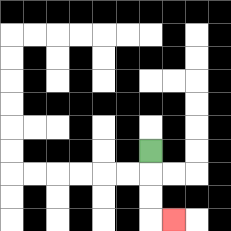{'start': '[6, 6]', 'end': '[7, 9]', 'path_directions': 'D,D,D,R', 'path_coordinates': '[[6, 6], [6, 7], [6, 8], [6, 9], [7, 9]]'}